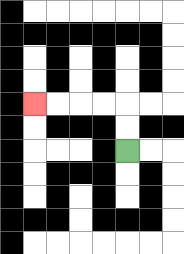{'start': '[5, 6]', 'end': '[1, 4]', 'path_directions': 'U,U,L,L,L,L', 'path_coordinates': '[[5, 6], [5, 5], [5, 4], [4, 4], [3, 4], [2, 4], [1, 4]]'}